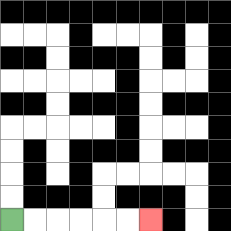{'start': '[0, 9]', 'end': '[6, 9]', 'path_directions': 'R,R,R,R,R,R', 'path_coordinates': '[[0, 9], [1, 9], [2, 9], [3, 9], [4, 9], [5, 9], [6, 9]]'}